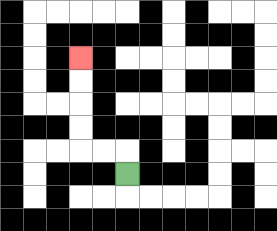{'start': '[5, 7]', 'end': '[3, 2]', 'path_directions': 'U,L,L,U,U,U,U', 'path_coordinates': '[[5, 7], [5, 6], [4, 6], [3, 6], [3, 5], [3, 4], [3, 3], [3, 2]]'}